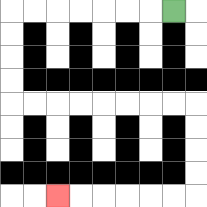{'start': '[7, 0]', 'end': '[2, 8]', 'path_directions': 'L,L,L,L,L,L,L,D,D,D,D,R,R,R,R,R,R,R,R,D,D,D,D,L,L,L,L,L,L', 'path_coordinates': '[[7, 0], [6, 0], [5, 0], [4, 0], [3, 0], [2, 0], [1, 0], [0, 0], [0, 1], [0, 2], [0, 3], [0, 4], [1, 4], [2, 4], [3, 4], [4, 4], [5, 4], [6, 4], [7, 4], [8, 4], [8, 5], [8, 6], [8, 7], [8, 8], [7, 8], [6, 8], [5, 8], [4, 8], [3, 8], [2, 8]]'}